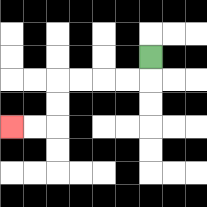{'start': '[6, 2]', 'end': '[0, 5]', 'path_directions': 'D,L,L,L,L,D,D,L,L', 'path_coordinates': '[[6, 2], [6, 3], [5, 3], [4, 3], [3, 3], [2, 3], [2, 4], [2, 5], [1, 5], [0, 5]]'}